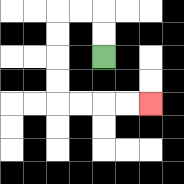{'start': '[4, 2]', 'end': '[6, 4]', 'path_directions': 'U,U,L,L,D,D,D,D,R,R,R,R', 'path_coordinates': '[[4, 2], [4, 1], [4, 0], [3, 0], [2, 0], [2, 1], [2, 2], [2, 3], [2, 4], [3, 4], [4, 4], [5, 4], [6, 4]]'}